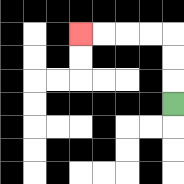{'start': '[7, 4]', 'end': '[3, 1]', 'path_directions': 'U,U,U,L,L,L,L', 'path_coordinates': '[[7, 4], [7, 3], [7, 2], [7, 1], [6, 1], [5, 1], [4, 1], [3, 1]]'}